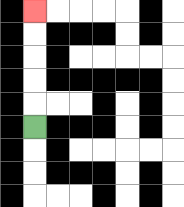{'start': '[1, 5]', 'end': '[1, 0]', 'path_directions': 'U,U,U,U,U', 'path_coordinates': '[[1, 5], [1, 4], [1, 3], [1, 2], [1, 1], [1, 0]]'}